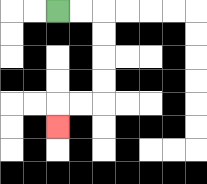{'start': '[2, 0]', 'end': '[2, 5]', 'path_directions': 'R,R,D,D,D,D,L,L,D', 'path_coordinates': '[[2, 0], [3, 0], [4, 0], [4, 1], [4, 2], [4, 3], [4, 4], [3, 4], [2, 4], [2, 5]]'}